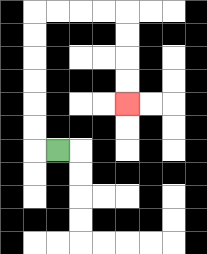{'start': '[2, 6]', 'end': '[5, 4]', 'path_directions': 'L,U,U,U,U,U,U,R,R,R,R,D,D,D,D', 'path_coordinates': '[[2, 6], [1, 6], [1, 5], [1, 4], [1, 3], [1, 2], [1, 1], [1, 0], [2, 0], [3, 0], [4, 0], [5, 0], [5, 1], [5, 2], [5, 3], [5, 4]]'}